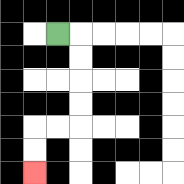{'start': '[2, 1]', 'end': '[1, 7]', 'path_directions': 'R,D,D,D,D,L,L,D,D', 'path_coordinates': '[[2, 1], [3, 1], [3, 2], [3, 3], [3, 4], [3, 5], [2, 5], [1, 5], [1, 6], [1, 7]]'}